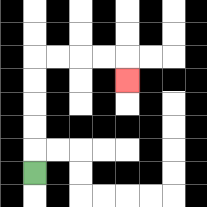{'start': '[1, 7]', 'end': '[5, 3]', 'path_directions': 'U,U,U,U,U,R,R,R,R,D', 'path_coordinates': '[[1, 7], [1, 6], [1, 5], [1, 4], [1, 3], [1, 2], [2, 2], [3, 2], [4, 2], [5, 2], [5, 3]]'}